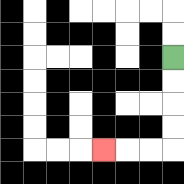{'start': '[7, 2]', 'end': '[4, 6]', 'path_directions': 'D,D,D,D,L,L,L', 'path_coordinates': '[[7, 2], [7, 3], [7, 4], [7, 5], [7, 6], [6, 6], [5, 6], [4, 6]]'}